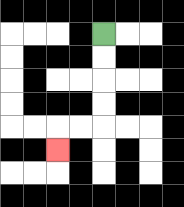{'start': '[4, 1]', 'end': '[2, 6]', 'path_directions': 'D,D,D,D,L,L,D', 'path_coordinates': '[[4, 1], [4, 2], [4, 3], [4, 4], [4, 5], [3, 5], [2, 5], [2, 6]]'}